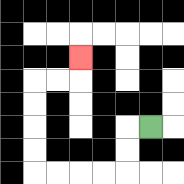{'start': '[6, 5]', 'end': '[3, 2]', 'path_directions': 'L,D,D,L,L,L,L,U,U,U,U,R,R,U', 'path_coordinates': '[[6, 5], [5, 5], [5, 6], [5, 7], [4, 7], [3, 7], [2, 7], [1, 7], [1, 6], [1, 5], [1, 4], [1, 3], [2, 3], [3, 3], [3, 2]]'}